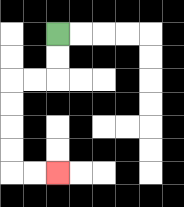{'start': '[2, 1]', 'end': '[2, 7]', 'path_directions': 'D,D,L,L,D,D,D,D,R,R', 'path_coordinates': '[[2, 1], [2, 2], [2, 3], [1, 3], [0, 3], [0, 4], [0, 5], [0, 6], [0, 7], [1, 7], [2, 7]]'}